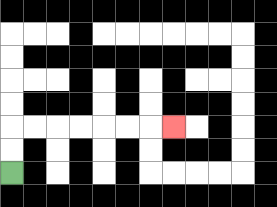{'start': '[0, 7]', 'end': '[7, 5]', 'path_directions': 'U,U,R,R,R,R,R,R,R', 'path_coordinates': '[[0, 7], [0, 6], [0, 5], [1, 5], [2, 5], [3, 5], [4, 5], [5, 5], [6, 5], [7, 5]]'}